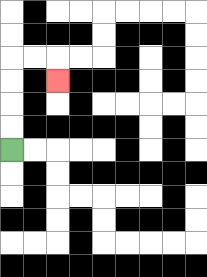{'start': '[0, 6]', 'end': '[2, 3]', 'path_directions': 'U,U,U,U,R,R,D', 'path_coordinates': '[[0, 6], [0, 5], [0, 4], [0, 3], [0, 2], [1, 2], [2, 2], [2, 3]]'}